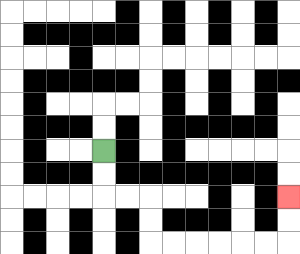{'start': '[4, 6]', 'end': '[12, 8]', 'path_directions': 'D,D,R,R,D,D,R,R,R,R,R,R,U,U', 'path_coordinates': '[[4, 6], [4, 7], [4, 8], [5, 8], [6, 8], [6, 9], [6, 10], [7, 10], [8, 10], [9, 10], [10, 10], [11, 10], [12, 10], [12, 9], [12, 8]]'}